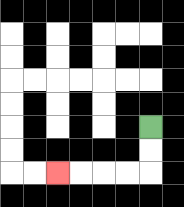{'start': '[6, 5]', 'end': '[2, 7]', 'path_directions': 'D,D,L,L,L,L', 'path_coordinates': '[[6, 5], [6, 6], [6, 7], [5, 7], [4, 7], [3, 7], [2, 7]]'}